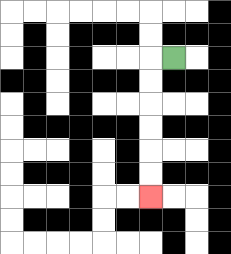{'start': '[7, 2]', 'end': '[6, 8]', 'path_directions': 'L,D,D,D,D,D,D', 'path_coordinates': '[[7, 2], [6, 2], [6, 3], [6, 4], [6, 5], [6, 6], [6, 7], [6, 8]]'}